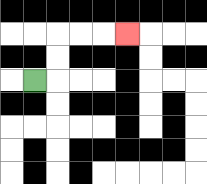{'start': '[1, 3]', 'end': '[5, 1]', 'path_directions': 'R,U,U,R,R,R', 'path_coordinates': '[[1, 3], [2, 3], [2, 2], [2, 1], [3, 1], [4, 1], [5, 1]]'}